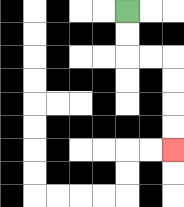{'start': '[5, 0]', 'end': '[7, 6]', 'path_directions': 'D,D,R,R,D,D,D,D', 'path_coordinates': '[[5, 0], [5, 1], [5, 2], [6, 2], [7, 2], [7, 3], [7, 4], [7, 5], [7, 6]]'}